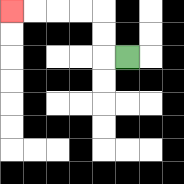{'start': '[5, 2]', 'end': '[0, 0]', 'path_directions': 'L,U,U,L,L,L,L', 'path_coordinates': '[[5, 2], [4, 2], [4, 1], [4, 0], [3, 0], [2, 0], [1, 0], [0, 0]]'}